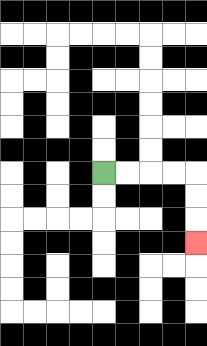{'start': '[4, 7]', 'end': '[8, 10]', 'path_directions': 'R,R,R,R,D,D,D', 'path_coordinates': '[[4, 7], [5, 7], [6, 7], [7, 7], [8, 7], [8, 8], [8, 9], [8, 10]]'}